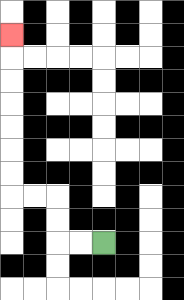{'start': '[4, 10]', 'end': '[0, 1]', 'path_directions': 'L,L,U,U,L,L,U,U,U,U,U,U,U', 'path_coordinates': '[[4, 10], [3, 10], [2, 10], [2, 9], [2, 8], [1, 8], [0, 8], [0, 7], [0, 6], [0, 5], [0, 4], [0, 3], [0, 2], [0, 1]]'}